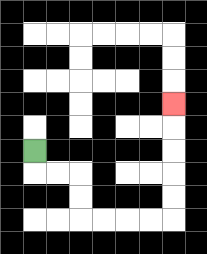{'start': '[1, 6]', 'end': '[7, 4]', 'path_directions': 'D,R,R,D,D,R,R,R,R,U,U,U,U,U', 'path_coordinates': '[[1, 6], [1, 7], [2, 7], [3, 7], [3, 8], [3, 9], [4, 9], [5, 9], [6, 9], [7, 9], [7, 8], [7, 7], [7, 6], [7, 5], [7, 4]]'}